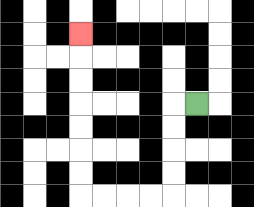{'start': '[8, 4]', 'end': '[3, 1]', 'path_directions': 'L,D,D,D,D,L,L,L,L,U,U,U,U,U,U,U', 'path_coordinates': '[[8, 4], [7, 4], [7, 5], [7, 6], [7, 7], [7, 8], [6, 8], [5, 8], [4, 8], [3, 8], [3, 7], [3, 6], [3, 5], [3, 4], [3, 3], [3, 2], [3, 1]]'}